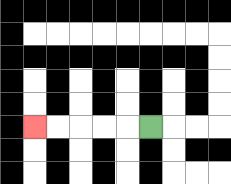{'start': '[6, 5]', 'end': '[1, 5]', 'path_directions': 'L,L,L,L,L', 'path_coordinates': '[[6, 5], [5, 5], [4, 5], [3, 5], [2, 5], [1, 5]]'}